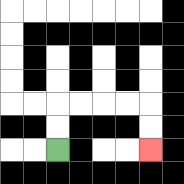{'start': '[2, 6]', 'end': '[6, 6]', 'path_directions': 'U,U,R,R,R,R,D,D', 'path_coordinates': '[[2, 6], [2, 5], [2, 4], [3, 4], [4, 4], [5, 4], [6, 4], [6, 5], [6, 6]]'}